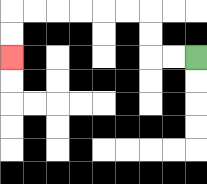{'start': '[8, 2]', 'end': '[0, 2]', 'path_directions': 'L,L,U,U,L,L,L,L,L,L,D,D', 'path_coordinates': '[[8, 2], [7, 2], [6, 2], [6, 1], [6, 0], [5, 0], [4, 0], [3, 0], [2, 0], [1, 0], [0, 0], [0, 1], [0, 2]]'}